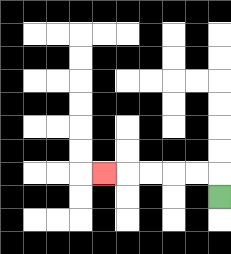{'start': '[9, 8]', 'end': '[4, 7]', 'path_directions': 'U,L,L,L,L,L', 'path_coordinates': '[[9, 8], [9, 7], [8, 7], [7, 7], [6, 7], [5, 7], [4, 7]]'}